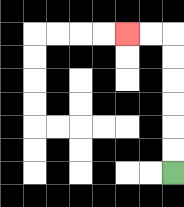{'start': '[7, 7]', 'end': '[5, 1]', 'path_directions': 'U,U,U,U,U,U,L,L', 'path_coordinates': '[[7, 7], [7, 6], [7, 5], [7, 4], [7, 3], [7, 2], [7, 1], [6, 1], [5, 1]]'}